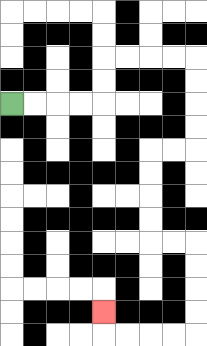{'start': '[0, 4]', 'end': '[4, 13]', 'path_directions': 'R,R,R,R,U,U,R,R,R,R,D,D,D,D,L,L,D,D,D,D,R,R,D,D,D,D,L,L,L,L,U', 'path_coordinates': '[[0, 4], [1, 4], [2, 4], [3, 4], [4, 4], [4, 3], [4, 2], [5, 2], [6, 2], [7, 2], [8, 2], [8, 3], [8, 4], [8, 5], [8, 6], [7, 6], [6, 6], [6, 7], [6, 8], [6, 9], [6, 10], [7, 10], [8, 10], [8, 11], [8, 12], [8, 13], [8, 14], [7, 14], [6, 14], [5, 14], [4, 14], [4, 13]]'}